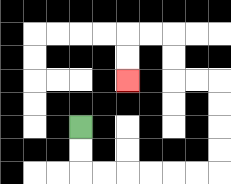{'start': '[3, 5]', 'end': '[5, 3]', 'path_directions': 'D,D,R,R,R,R,R,R,U,U,U,U,L,L,U,U,L,L,D,D', 'path_coordinates': '[[3, 5], [3, 6], [3, 7], [4, 7], [5, 7], [6, 7], [7, 7], [8, 7], [9, 7], [9, 6], [9, 5], [9, 4], [9, 3], [8, 3], [7, 3], [7, 2], [7, 1], [6, 1], [5, 1], [5, 2], [5, 3]]'}